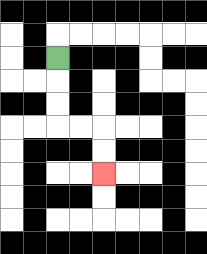{'start': '[2, 2]', 'end': '[4, 7]', 'path_directions': 'D,D,D,R,R,D,D', 'path_coordinates': '[[2, 2], [2, 3], [2, 4], [2, 5], [3, 5], [4, 5], [4, 6], [4, 7]]'}